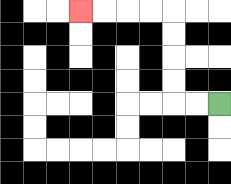{'start': '[9, 4]', 'end': '[3, 0]', 'path_directions': 'L,L,U,U,U,U,L,L,L,L', 'path_coordinates': '[[9, 4], [8, 4], [7, 4], [7, 3], [7, 2], [7, 1], [7, 0], [6, 0], [5, 0], [4, 0], [3, 0]]'}